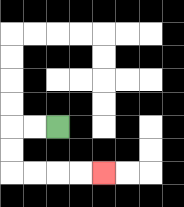{'start': '[2, 5]', 'end': '[4, 7]', 'path_directions': 'L,L,D,D,R,R,R,R', 'path_coordinates': '[[2, 5], [1, 5], [0, 5], [0, 6], [0, 7], [1, 7], [2, 7], [3, 7], [4, 7]]'}